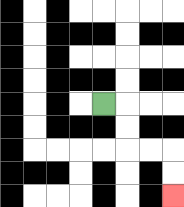{'start': '[4, 4]', 'end': '[7, 8]', 'path_directions': 'R,D,D,R,R,D,D', 'path_coordinates': '[[4, 4], [5, 4], [5, 5], [5, 6], [6, 6], [7, 6], [7, 7], [7, 8]]'}